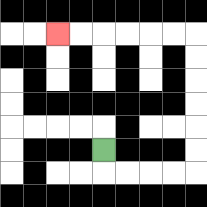{'start': '[4, 6]', 'end': '[2, 1]', 'path_directions': 'D,R,R,R,R,U,U,U,U,U,U,L,L,L,L,L,L', 'path_coordinates': '[[4, 6], [4, 7], [5, 7], [6, 7], [7, 7], [8, 7], [8, 6], [8, 5], [8, 4], [8, 3], [8, 2], [8, 1], [7, 1], [6, 1], [5, 1], [4, 1], [3, 1], [2, 1]]'}